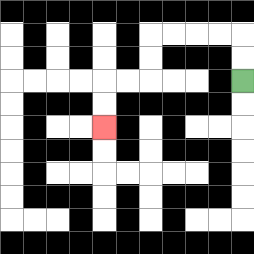{'start': '[10, 3]', 'end': '[4, 5]', 'path_directions': 'U,U,L,L,L,L,D,D,L,L,D,D', 'path_coordinates': '[[10, 3], [10, 2], [10, 1], [9, 1], [8, 1], [7, 1], [6, 1], [6, 2], [6, 3], [5, 3], [4, 3], [4, 4], [4, 5]]'}